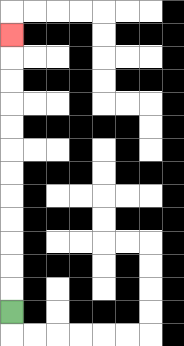{'start': '[0, 13]', 'end': '[0, 1]', 'path_directions': 'U,U,U,U,U,U,U,U,U,U,U,U', 'path_coordinates': '[[0, 13], [0, 12], [0, 11], [0, 10], [0, 9], [0, 8], [0, 7], [0, 6], [0, 5], [0, 4], [0, 3], [0, 2], [0, 1]]'}